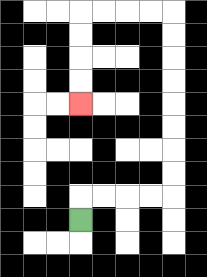{'start': '[3, 9]', 'end': '[3, 4]', 'path_directions': 'U,R,R,R,R,U,U,U,U,U,U,U,U,L,L,L,L,D,D,D,D', 'path_coordinates': '[[3, 9], [3, 8], [4, 8], [5, 8], [6, 8], [7, 8], [7, 7], [7, 6], [7, 5], [7, 4], [7, 3], [7, 2], [7, 1], [7, 0], [6, 0], [5, 0], [4, 0], [3, 0], [3, 1], [3, 2], [3, 3], [3, 4]]'}